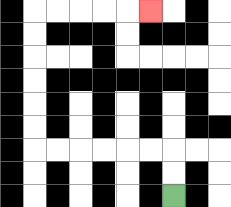{'start': '[7, 8]', 'end': '[6, 0]', 'path_directions': 'U,U,L,L,L,L,L,L,U,U,U,U,U,U,R,R,R,R,R', 'path_coordinates': '[[7, 8], [7, 7], [7, 6], [6, 6], [5, 6], [4, 6], [3, 6], [2, 6], [1, 6], [1, 5], [1, 4], [1, 3], [1, 2], [1, 1], [1, 0], [2, 0], [3, 0], [4, 0], [5, 0], [6, 0]]'}